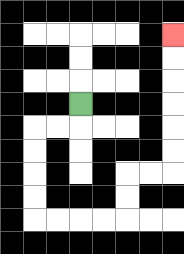{'start': '[3, 4]', 'end': '[7, 1]', 'path_directions': 'D,L,L,D,D,D,D,R,R,R,R,U,U,R,R,U,U,U,U,U,U', 'path_coordinates': '[[3, 4], [3, 5], [2, 5], [1, 5], [1, 6], [1, 7], [1, 8], [1, 9], [2, 9], [3, 9], [4, 9], [5, 9], [5, 8], [5, 7], [6, 7], [7, 7], [7, 6], [7, 5], [7, 4], [7, 3], [7, 2], [7, 1]]'}